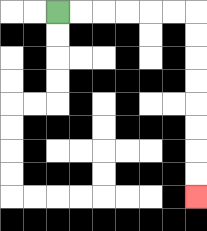{'start': '[2, 0]', 'end': '[8, 8]', 'path_directions': 'R,R,R,R,R,R,D,D,D,D,D,D,D,D', 'path_coordinates': '[[2, 0], [3, 0], [4, 0], [5, 0], [6, 0], [7, 0], [8, 0], [8, 1], [8, 2], [8, 3], [8, 4], [8, 5], [8, 6], [8, 7], [8, 8]]'}